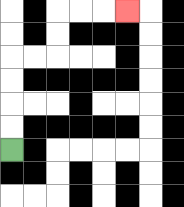{'start': '[0, 6]', 'end': '[5, 0]', 'path_directions': 'U,U,U,U,R,R,U,U,R,R,R', 'path_coordinates': '[[0, 6], [0, 5], [0, 4], [0, 3], [0, 2], [1, 2], [2, 2], [2, 1], [2, 0], [3, 0], [4, 0], [5, 0]]'}